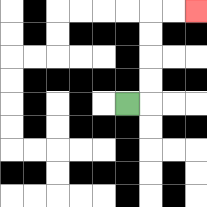{'start': '[5, 4]', 'end': '[8, 0]', 'path_directions': 'R,U,U,U,U,R,R', 'path_coordinates': '[[5, 4], [6, 4], [6, 3], [6, 2], [6, 1], [6, 0], [7, 0], [8, 0]]'}